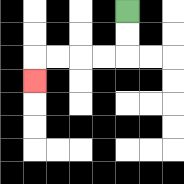{'start': '[5, 0]', 'end': '[1, 3]', 'path_directions': 'D,D,L,L,L,L,D', 'path_coordinates': '[[5, 0], [5, 1], [5, 2], [4, 2], [3, 2], [2, 2], [1, 2], [1, 3]]'}